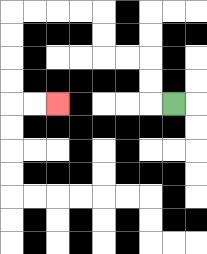{'start': '[7, 4]', 'end': '[2, 4]', 'path_directions': 'L,U,U,L,L,U,U,L,L,L,L,D,D,D,D,R,R', 'path_coordinates': '[[7, 4], [6, 4], [6, 3], [6, 2], [5, 2], [4, 2], [4, 1], [4, 0], [3, 0], [2, 0], [1, 0], [0, 0], [0, 1], [0, 2], [0, 3], [0, 4], [1, 4], [2, 4]]'}